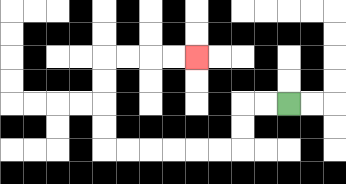{'start': '[12, 4]', 'end': '[8, 2]', 'path_directions': 'L,L,D,D,L,L,L,L,L,L,U,U,U,U,R,R,R,R', 'path_coordinates': '[[12, 4], [11, 4], [10, 4], [10, 5], [10, 6], [9, 6], [8, 6], [7, 6], [6, 6], [5, 6], [4, 6], [4, 5], [4, 4], [4, 3], [4, 2], [5, 2], [6, 2], [7, 2], [8, 2]]'}